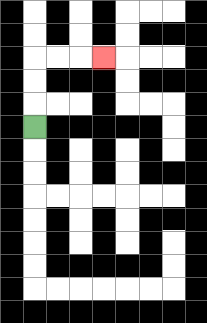{'start': '[1, 5]', 'end': '[4, 2]', 'path_directions': 'U,U,U,R,R,R', 'path_coordinates': '[[1, 5], [1, 4], [1, 3], [1, 2], [2, 2], [3, 2], [4, 2]]'}